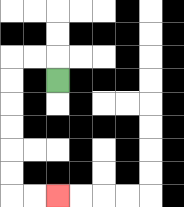{'start': '[2, 3]', 'end': '[2, 8]', 'path_directions': 'U,L,L,D,D,D,D,D,D,R,R', 'path_coordinates': '[[2, 3], [2, 2], [1, 2], [0, 2], [0, 3], [0, 4], [0, 5], [0, 6], [0, 7], [0, 8], [1, 8], [2, 8]]'}